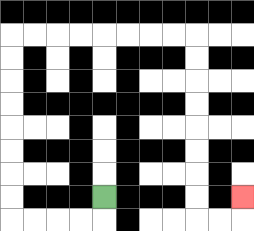{'start': '[4, 8]', 'end': '[10, 8]', 'path_directions': 'D,L,L,L,L,U,U,U,U,U,U,U,U,R,R,R,R,R,R,R,R,D,D,D,D,D,D,D,D,R,R,U', 'path_coordinates': '[[4, 8], [4, 9], [3, 9], [2, 9], [1, 9], [0, 9], [0, 8], [0, 7], [0, 6], [0, 5], [0, 4], [0, 3], [0, 2], [0, 1], [1, 1], [2, 1], [3, 1], [4, 1], [5, 1], [6, 1], [7, 1], [8, 1], [8, 2], [8, 3], [8, 4], [8, 5], [8, 6], [8, 7], [8, 8], [8, 9], [9, 9], [10, 9], [10, 8]]'}